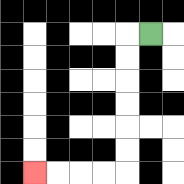{'start': '[6, 1]', 'end': '[1, 7]', 'path_directions': 'L,D,D,D,D,D,D,L,L,L,L', 'path_coordinates': '[[6, 1], [5, 1], [5, 2], [5, 3], [5, 4], [5, 5], [5, 6], [5, 7], [4, 7], [3, 7], [2, 7], [1, 7]]'}